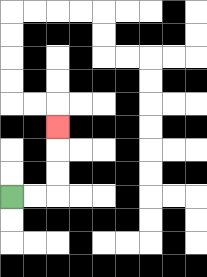{'start': '[0, 8]', 'end': '[2, 5]', 'path_directions': 'R,R,U,U,U', 'path_coordinates': '[[0, 8], [1, 8], [2, 8], [2, 7], [2, 6], [2, 5]]'}